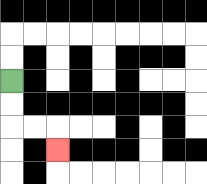{'start': '[0, 3]', 'end': '[2, 6]', 'path_directions': 'D,D,R,R,D', 'path_coordinates': '[[0, 3], [0, 4], [0, 5], [1, 5], [2, 5], [2, 6]]'}